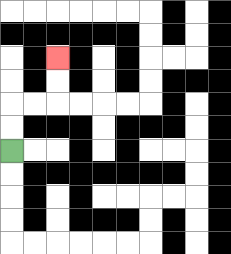{'start': '[0, 6]', 'end': '[2, 2]', 'path_directions': 'U,U,R,R,U,U', 'path_coordinates': '[[0, 6], [0, 5], [0, 4], [1, 4], [2, 4], [2, 3], [2, 2]]'}